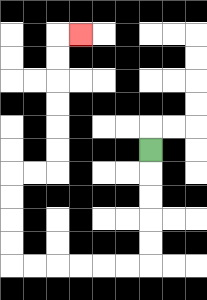{'start': '[6, 6]', 'end': '[3, 1]', 'path_directions': 'D,D,D,D,D,L,L,L,L,L,L,U,U,U,U,R,R,U,U,U,U,U,U,R', 'path_coordinates': '[[6, 6], [6, 7], [6, 8], [6, 9], [6, 10], [6, 11], [5, 11], [4, 11], [3, 11], [2, 11], [1, 11], [0, 11], [0, 10], [0, 9], [0, 8], [0, 7], [1, 7], [2, 7], [2, 6], [2, 5], [2, 4], [2, 3], [2, 2], [2, 1], [3, 1]]'}